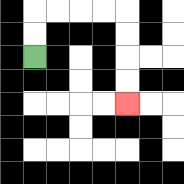{'start': '[1, 2]', 'end': '[5, 4]', 'path_directions': 'U,U,R,R,R,R,D,D,D,D', 'path_coordinates': '[[1, 2], [1, 1], [1, 0], [2, 0], [3, 0], [4, 0], [5, 0], [5, 1], [5, 2], [5, 3], [5, 4]]'}